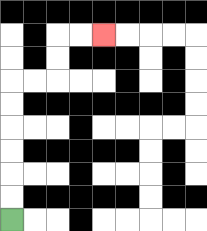{'start': '[0, 9]', 'end': '[4, 1]', 'path_directions': 'U,U,U,U,U,U,R,R,U,U,R,R', 'path_coordinates': '[[0, 9], [0, 8], [0, 7], [0, 6], [0, 5], [0, 4], [0, 3], [1, 3], [2, 3], [2, 2], [2, 1], [3, 1], [4, 1]]'}